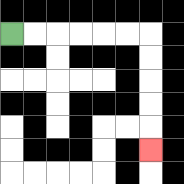{'start': '[0, 1]', 'end': '[6, 6]', 'path_directions': 'R,R,R,R,R,R,D,D,D,D,D', 'path_coordinates': '[[0, 1], [1, 1], [2, 1], [3, 1], [4, 1], [5, 1], [6, 1], [6, 2], [6, 3], [6, 4], [6, 5], [6, 6]]'}